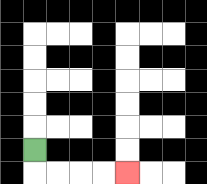{'start': '[1, 6]', 'end': '[5, 7]', 'path_directions': 'D,R,R,R,R', 'path_coordinates': '[[1, 6], [1, 7], [2, 7], [3, 7], [4, 7], [5, 7]]'}